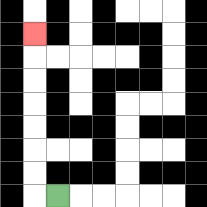{'start': '[2, 8]', 'end': '[1, 1]', 'path_directions': 'L,U,U,U,U,U,U,U', 'path_coordinates': '[[2, 8], [1, 8], [1, 7], [1, 6], [1, 5], [1, 4], [1, 3], [1, 2], [1, 1]]'}